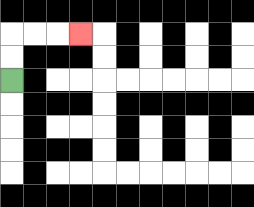{'start': '[0, 3]', 'end': '[3, 1]', 'path_directions': 'U,U,R,R,R', 'path_coordinates': '[[0, 3], [0, 2], [0, 1], [1, 1], [2, 1], [3, 1]]'}